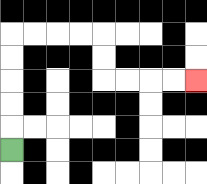{'start': '[0, 6]', 'end': '[8, 3]', 'path_directions': 'U,U,U,U,U,R,R,R,R,D,D,R,R,R,R', 'path_coordinates': '[[0, 6], [0, 5], [0, 4], [0, 3], [0, 2], [0, 1], [1, 1], [2, 1], [3, 1], [4, 1], [4, 2], [4, 3], [5, 3], [6, 3], [7, 3], [8, 3]]'}